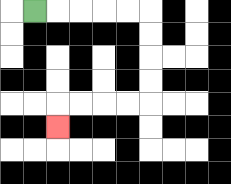{'start': '[1, 0]', 'end': '[2, 5]', 'path_directions': 'R,R,R,R,R,D,D,D,D,L,L,L,L,D', 'path_coordinates': '[[1, 0], [2, 0], [3, 0], [4, 0], [5, 0], [6, 0], [6, 1], [6, 2], [6, 3], [6, 4], [5, 4], [4, 4], [3, 4], [2, 4], [2, 5]]'}